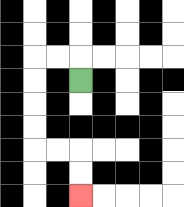{'start': '[3, 3]', 'end': '[3, 8]', 'path_directions': 'U,L,L,D,D,D,D,R,R,D,D', 'path_coordinates': '[[3, 3], [3, 2], [2, 2], [1, 2], [1, 3], [1, 4], [1, 5], [1, 6], [2, 6], [3, 6], [3, 7], [3, 8]]'}